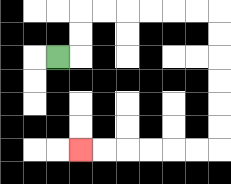{'start': '[2, 2]', 'end': '[3, 6]', 'path_directions': 'R,U,U,R,R,R,R,R,R,D,D,D,D,D,D,L,L,L,L,L,L', 'path_coordinates': '[[2, 2], [3, 2], [3, 1], [3, 0], [4, 0], [5, 0], [6, 0], [7, 0], [8, 0], [9, 0], [9, 1], [9, 2], [9, 3], [9, 4], [9, 5], [9, 6], [8, 6], [7, 6], [6, 6], [5, 6], [4, 6], [3, 6]]'}